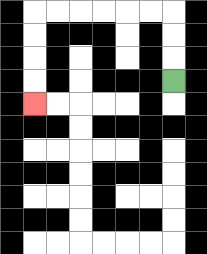{'start': '[7, 3]', 'end': '[1, 4]', 'path_directions': 'U,U,U,L,L,L,L,L,L,D,D,D,D', 'path_coordinates': '[[7, 3], [7, 2], [7, 1], [7, 0], [6, 0], [5, 0], [4, 0], [3, 0], [2, 0], [1, 0], [1, 1], [1, 2], [1, 3], [1, 4]]'}